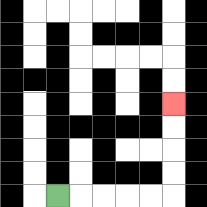{'start': '[2, 8]', 'end': '[7, 4]', 'path_directions': 'R,R,R,R,R,U,U,U,U', 'path_coordinates': '[[2, 8], [3, 8], [4, 8], [5, 8], [6, 8], [7, 8], [7, 7], [7, 6], [7, 5], [7, 4]]'}